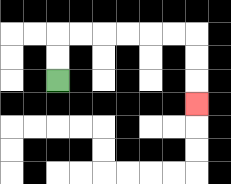{'start': '[2, 3]', 'end': '[8, 4]', 'path_directions': 'U,U,R,R,R,R,R,R,D,D,D', 'path_coordinates': '[[2, 3], [2, 2], [2, 1], [3, 1], [4, 1], [5, 1], [6, 1], [7, 1], [8, 1], [8, 2], [8, 3], [8, 4]]'}